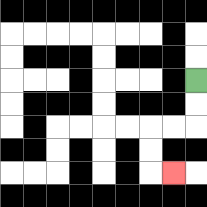{'start': '[8, 3]', 'end': '[7, 7]', 'path_directions': 'D,D,L,L,D,D,R', 'path_coordinates': '[[8, 3], [8, 4], [8, 5], [7, 5], [6, 5], [6, 6], [6, 7], [7, 7]]'}